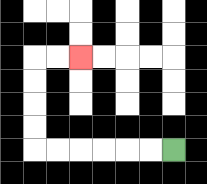{'start': '[7, 6]', 'end': '[3, 2]', 'path_directions': 'L,L,L,L,L,L,U,U,U,U,R,R', 'path_coordinates': '[[7, 6], [6, 6], [5, 6], [4, 6], [3, 6], [2, 6], [1, 6], [1, 5], [1, 4], [1, 3], [1, 2], [2, 2], [3, 2]]'}